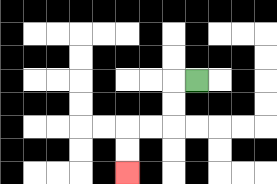{'start': '[8, 3]', 'end': '[5, 7]', 'path_directions': 'L,D,D,L,L,D,D', 'path_coordinates': '[[8, 3], [7, 3], [7, 4], [7, 5], [6, 5], [5, 5], [5, 6], [5, 7]]'}